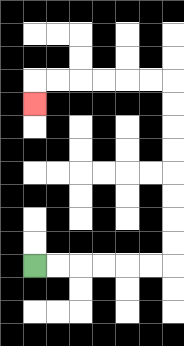{'start': '[1, 11]', 'end': '[1, 4]', 'path_directions': 'R,R,R,R,R,R,U,U,U,U,U,U,U,U,L,L,L,L,L,L,D', 'path_coordinates': '[[1, 11], [2, 11], [3, 11], [4, 11], [5, 11], [6, 11], [7, 11], [7, 10], [7, 9], [7, 8], [7, 7], [7, 6], [7, 5], [7, 4], [7, 3], [6, 3], [5, 3], [4, 3], [3, 3], [2, 3], [1, 3], [1, 4]]'}